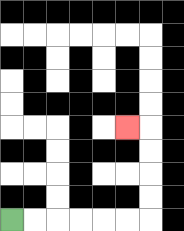{'start': '[0, 9]', 'end': '[5, 5]', 'path_directions': 'R,R,R,R,R,R,U,U,U,U,L', 'path_coordinates': '[[0, 9], [1, 9], [2, 9], [3, 9], [4, 9], [5, 9], [6, 9], [6, 8], [6, 7], [6, 6], [6, 5], [5, 5]]'}